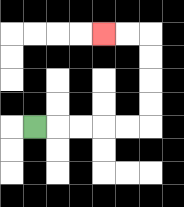{'start': '[1, 5]', 'end': '[4, 1]', 'path_directions': 'R,R,R,R,R,U,U,U,U,L,L', 'path_coordinates': '[[1, 5], [2, 5], [3, 5], [4, 5], [5, 5], [6, 5], [6, 4], [6, 3], [6, 2], [6, 1], [5, 1], [4, 1]]'}